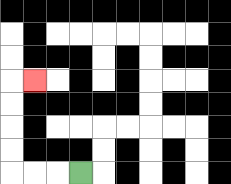{'start': '[3, 7]', 'end': '[1, 3]', 'path_directions': 'L,L,L,U,U,U,U,R', 'path_coordinates': '[[3, 7], [2, 7], [1, 7], [0, 7], [0, 6], [0, 5], [0, 4], [0, 3], [1, 3]]'}